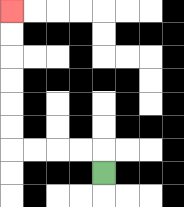{'start': '[4, 7]', 'end': '[0, 0]', 'path_directions': 'U,L,L,L,L,U,U,U,U,U,U', 'path_coordinates': '[[4, 7], [4, 6], [3, 6], [2, 6], [1, 6], [0, 6], [0, 5], [0, 4], [0, 3], [0, 2], [0, 1], [0, 0]]'}